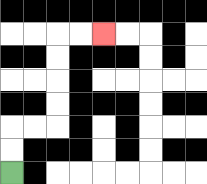{'start': '[0, 7]', 'end': '[4, 1]', 'path_directions': 'U,U,R,R,U,U,U,U,R,R', 'path_coordinates': '[[0, 7], [0, 6], [0, 5], [1, 5], [2, 5], [2, 4], [2, 3], [2, 2], [2, 1], [3, 1], [4, 1]]'}